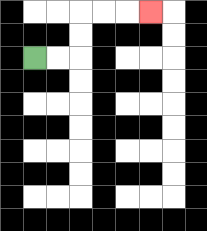{'start': '[1, 2]', 'end': '[6, 0]', 'path_directions': 'R,R,U,U,R,R,R', 'path_coordinates': '[[1, 2], [2, 2], [3, 2], [3, 1], [3, 0], [4, 0], [5, 0], [6, 0]]'}